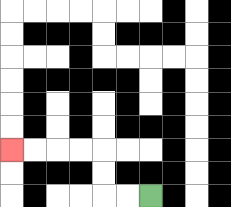{'start': '[6, 8]', 'end': '[0, 6]', 'path_directions': 'L,L,U,U,L,L,L,L', 'path_coordinates': '[[6, 8], [5, 8], [4, 8], [4, 7], [4, 6], [3, 6], [2, 6], [1, 6], [0, 6]]'}